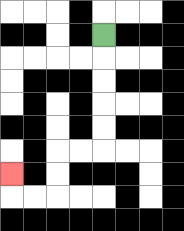{'start': '[4, 1]', 'end': '[0, 7]', 'path_directions': 'D,D,D,D,D,L,L,D,D,L,L,U', 'path_coordinates': '[[4, 1], [4, 2], [4, 3], [4, 4], [4, 5], [4, 6], [3, 6], [2, 6], [2, 7], [2, 8], [1, 8], [0, 8], [0, 7]]'}